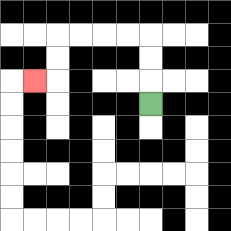{'start': '[6, 4]', 'end': '[1, 3]', 'path_directions': 'U,U,U,L,L,L,L,D,D,L', 'path_coordinates': '[[6, 4], [6, 3], [6, 2], [6, 1], [5, 1], [4, 1], [3, 1], [2, 1], [2, 2], [2, 3], [1, 3]]'}